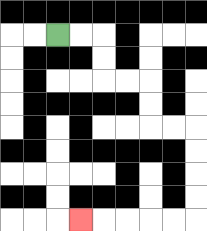{'start': '[2, 1]', 'end': '[3, 9]', 'path_directions': 'R,R,D,D,R,R,D,D,R,R,D,D,D,D,L,L,L,L,L', 'path_coordinates': '[[2, 1], [3, 1], [4, 1], [4, 2], [4, 3], [5, 3], [6, 3], [6, 4], [6, 5], [7, 5], [8, 5], [8, 6], [8, 7], [8, 8], [8, 9], [7, 9], [6, 9], [5, 9], [4, 9], [3, 9]]'}